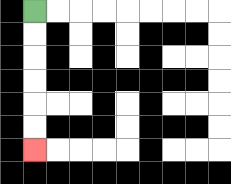{'start': '[1, 0]', 'end': '[1, 6]', 'path_directions': 'D,D,D,D,D,D', 'path_coordinates': '[[1, 0], [1, 1], [1, 2], [1, 3], [1, 4], [1, 5], [1, 6]]'}